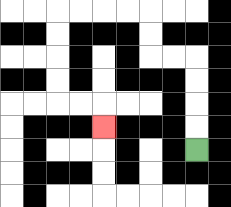{'start': '[8, 6]', 'end': '[4, 5]', 'path_directions': 'U,U,U,U,L,L,U,U,L,L,L,L,D,D,D,D,R,R,D', 'path_coordinates': '[[8, 6], [8, 5], [8, 4], [8, 3], [8, 2], [7, 2], [6, 2], [6, 1], [6, 0], [5, 0], [4, 0], [3, 0], [2, 0], [2, 1], [2, 2], [2, 3], [2, 4], [3, 4], [4, 4], [4, 5]]'}